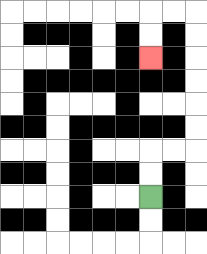{'start': '[6, 8]', 'end': '[6, 2]', 'path_directions': 'U,U,R,R,U,U,U,U,U,U,L,L,D,D', 'path_coordinates': '[[6, 8], [6, 7], [6, 6], [7, 6], [8, 6], [8, 5], [8, 4], [8, 3], [8, 2], [8, 1], [8, 0], [7, 0], [6, 0], [6, 1], [6, 2]]'}